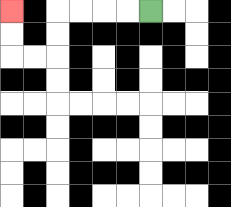{'start': '[6, 0]', 'end': '[0, 0]', 'path_directions': 'L,L,L,L,D,D,L,L,U,U', 'path_coordinates': '[[6, 0], [5, 0], [4, 0], [3, 0], [2, 0], [2, 1], [2, 2], [1, 2], [0, 2], [0, 1], [0, 0]]'}